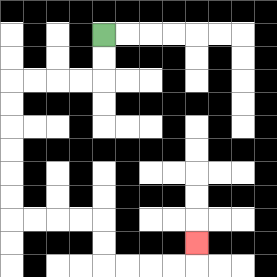{'start': '[4, 1]', 'end': '[8, 10]', 'path_directions': 'D,D,L,L,L,L,D,D,D,D,D,D,R,R,R,R,D,D,R,R,R,R,U', 'path_coordinates': '[[4, 1], [4, 2], [4, 3], [3, 3], [2, 3], [1, 3], [0, 3], [0, 4], [0, 5], [0, 6], [0, 7], [0, 8], [0, 9], [1, 9], [2, 9], [3, 9], [4, 9], [4, 10], [4, 11], [5, 11], [6, 11], [7, 11], [8, 11], [8, 10]]'}